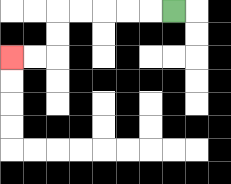{'start': '[7, 0]', 'end': '[0, 2]', 'path_directions': 'L,L,L,L,L,D,D,L,L', 'path_coordinates': '[[7, 0], [6, 0], [5, 0], [4, 0], [3, 0], [2, 0], [2, 1], [2, 2], [1, 2], [0, 2]]'}